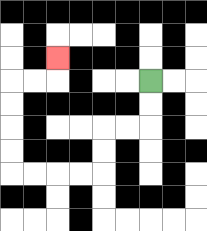{'start': '[6, 3]', 'end': '[2, 2]', 'path_directions': 'D,D,L,L,D,D,L,L,L,L,U,U,U,U,R,R,U', 'path_coordinates': '[[6, 3], [6, 4], [6, 5], [5, 5], [4, 5], [4, 6], [4, 7], [3, 7], [2, 7], [1, 7], [0, 7], [0, 6], [0, 5], [0, 4], [0, 3], [1, 3], [2, 3], [2, 2]]'}